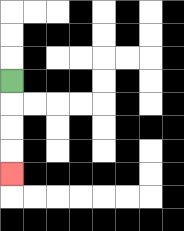{'start': '[0, 3]', 'end': '[0, 7]', 'path_directions': 'D,D,D,D', 'path_coordinates': '[[0, 3], [0, 4], [0, 5], [0, 6], [0, 7]]'}